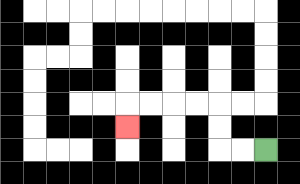{'start': '[11, 6]', 'end': '[5, 5]', 'path_directions': 'L,L,U,U,L,L,L,L,D', 'path_coordinates': '[[11, 6], [10, 6], [9, 6], [9, 5], [9, 4], [8, 4], [7, 4], [6, 4], [5, 4], [5, 5]]'}